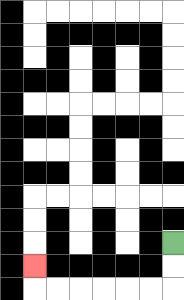{'start': '[7, 10]', 'end': '[1, 11]', 'path_directions': 'D,D,L,L,L,L,L,L,U', 'path_coordinates': '[[7, 10], [7, 11], [7, 12], [6, 12], [5, 12], [4, 12], [3, 12], [2, 12], [1, 12], [1, 11]]'}